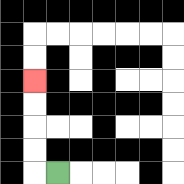{'start': '[2, 7]', 'end': '[1, 3]', 'path_directions': 'L,U,U,U,U', 'path_coordinates': '[[2, 7], [1, 7], [1, 6], [1, 5], [1, 4], [1, 3]]'}